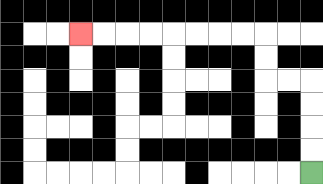{'start': '[13, 7]', 'end': '[3, 1]', 'path_directions': 'U,U,U,U,L,L,U,U,L,L,L,L,L,L,L,L', 'path_coordinates': '[[13, 7], [13, 6], [13, 5], [13, 4], [13, 3], [12, 3], [11, 3], [11, 2], [11, 1], [10, 1], [9, 1], [8, 1], [7, 1], [6, 1], [5, 1], [4, 1], [3, 1]]'}